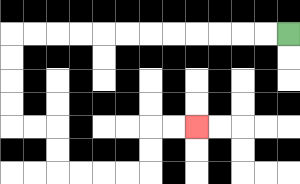{'start': '[12, 1]', 'end': '[8, 5]', 'path_directions': 'L,L,L,L,L,L,L,L,L,L,L,L,D,D,D,D,R,R,D,D,R,R,R,R,U,U,R,R', 'path_coordinates': '[[12, 1], [11, 1], [10, 1], [9, 1], [8, 1], [7, 1], [6, 1], [5, 1], [4, 1], [3, 1], [2, 1], [1, 1], [0, 1], [0, 2], [0, 3], [0, 4], [0, 5], [1, 5], [2, 5], [2, 6], [2, 7], [3, 7], [4, 7], [5, 7], [6, 7], [6, 6], [6, 5], [7, 5], [8, 5]]'}